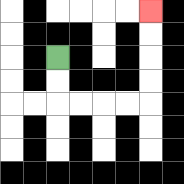{'start': '[2, 2]', 'end': '[6, 0]', 'path_directions': 'D,D,R,R,R,R,U,U,U,U', 'path_coordinates': '[[2, 2], [2, 3], [2, 4], [3, 4], [4, 4], [5, 4], [6, 4], [6, 3], [6, 2], [6, 1], [6, 0]]'}